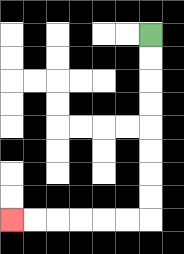{'start': '[6, 1]', 'end': '[0, 9]', 'path_directions': 'D,D,D,D,D,D,D,D,L,L,L,L,L,L', 'path_coordinates': '[[6, 1], [6, 2], [6, 3], [6, 4], [6, 5], [6, 6], [6, 7], [6, 8], [6, 9], [5, 9], [4, 9], [3, 9], [2, 9], [1, 9], [0, 9]]'}